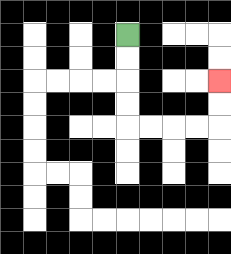{'start': '[5, 1]', 'end': '[9, 3]', 'path_directions': 'D,D,D,D,R,R,R,R,U,U', 'path_coordinates': '[[5, 1], [5, 2], [5, 3], [5, 4], [5, 5], [6, 5], [7, 5], [8, 5], [9, 5], [9, 4], [9, 3]]'}